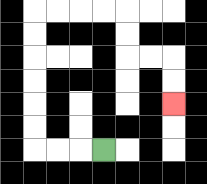{'start': '[4, 6]', 'end': '[7, 4]', 'path_directions': 'L,L,L,U,U,U,U,U,U,R,R,R,R,D,D,R,R,D,D', 'path_coordinates': '[[4, 6], [3, 6], [2, 6], [1, 6], [1, 5], [1, 4], [1, 3], [1, 2], [1, 1], [1, 0], [2, 0], [3, 0], [4, 0], [5, 0], [5, 1], [5, 2], [6, 2], [7, 2], [7, 3], [7, 4]]'}